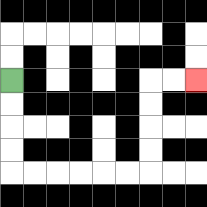{'start': '[0, 3]', 'end': '[8, 3]', 'path_directions': 'D,D,D,D,R,R,R,R,R,R,U,U,U,U,R,R', 'path_coordinates': '[[0, 3], [0, 4], [0, 5], [0, 6], [0, 7], [1, 7], [2, 7], [3, 7], [4, 7], [5, 7], [6, 7], [6, 6], [6, 5], [6, 4], [6, 3], [7, 3], [8, 3]]'}